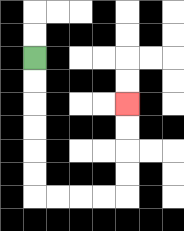{'start': '[1, 2]', 'end': '[5, 4]', 'path_directions': 'D,D,D,D,D,D,R,R,R,R,U,U,U,U', 'path_coordinates': '[[1, 2], [1, 3], [1, 4], [1, 5], [1, 6], [1, 7], [1, 8], [2, 8], [3, 8], [4, 8], [5, 8], [5, 7], [5, 6], [5, 5], [5, 4]]'}